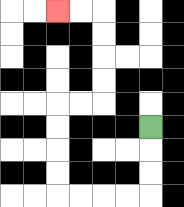{'start': '[6, 5]', 'end': '[2, 0]', 'path_directions': 'D,D,D,L,L,L,L,U,U,U,U,R,R,U,U,U,U,L,L', 'path_coordinates': '[[6, 5], [6, 6], [6, 7], [6, 8], [5, 8], [4, 8], [3, 8], [2, 8], [2, 7], [2, 6], [2, 5], [2, 4], [3, 4], [4, 4], [4, 3], [4, 2], [4, 1], [4, 0], [3, 0], [2, 0]]'}